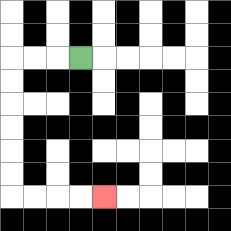{'start': '[3, 2]', 'end': '[4, 8]', 'path_directions': 'L,L,L,D,D,D,D,D,D,R,R,R,R', 'path_coordinates': '[[3, 2], [2, 2], [1, 2], [0, 2], [0, 3], [0, 4], [0, 5], [0, 6], [0, 7], [0, 8], [1, 8], [2, 8], [3, 8], [4, 8]]'}